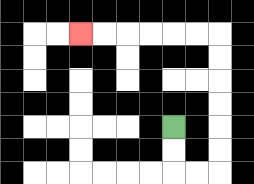{'start': '[7, 5]', 'end': '[3, 1]', 'path_directions': 'D,D,R,R,U,U,U,U,U,U,L,L,L,L,L,L', 'path_coordinates': '[[7, 5], [7, 6], [7, 7], [8, 7], [9, 7], [9, 6], [9, 5], [9, 4], [9, 3], [9, 2], [9, 1], [8, 1], [7, 1], [6, 1], [5, 1], [4, 1], [3, 1]]'}